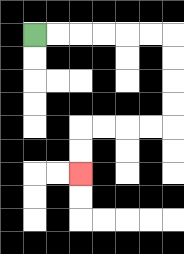{'start': '[1, 1]', 'end': '[3, 7]', 'path_directions': 'R,R,R,R,R,R,D,D,D,D,L,L,L,L,D,D', 'path_coordinates': '[[1, 1], [2, 1], [3, 1], [4, 1], [5, 1], [6, 1], [7, 1], [7, 2], [7, 3], [7, 4], [7, 5], [6, 5], [5, 5], [4, 5], [3, 5], [3, 6], [3, 7]]'}